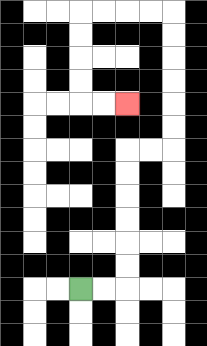{'start': '[3, 12]', 'end': '[5, 4]', 'path_directions': 'R,R,U,U,U,U,U,U,R,R,U,U,U,U,U,U,L,L,L,L,D,D,D,D,R,R', 'path_coordinates': '[[3, 12], [4, 12], [5, 12], [5, 11], [5, 10], [5, 9], [5, 8], [5, 7], [5, 6], [6, 6], [7, 6], [7, 5], [7, 4], [7, 3], [7, 2], [7, 1], [7, 0], [6, 0], [5, 0], [4, 0], [3, 0], [3, 1], [3, 2], [3, 3], [3, 4], [4, 4], [5, 4]]'}